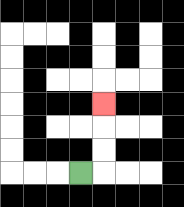{'start': '[3, 7]', 'end': '[4, 4]', 'path_directions': 'R,U,U,U', 'path_coordinates': '[[3, 7], [4, 7], [4, 6], [4, 5], [4, 4]]'}